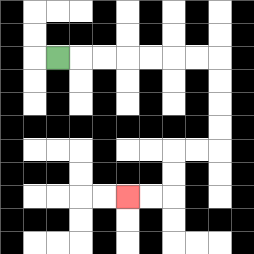{'start': '[2, 2]', 'end': '[5, 8]', 'path_directions': 'R,R,R,R,R,R,R,D,D,D,D,L,L,D,D,L,L', 'path_coordinates': '[[2, 2], [3, 2], [4, 2], [5, 2], [6, 2], [7, 2], [8, 2], [9, 2], [9, 3], [9, 4], [9, 5], [9, 6], [8, 6], [7, 6], [7, 7], [7, 8], [6, 8], [5, 8]]'}